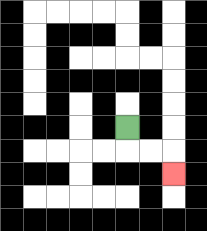{'start': '[5, 5]', 'end': '[7, 7]', 'path_directions': 'D,R,R,D', 'path_coordinates': '[[5, 5], [5, 6], [6, 6], [7, 6], [7, 7]]'}